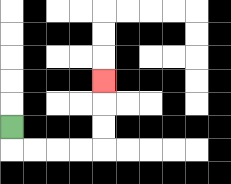{'start': '[0, 5]', 'end': '[4, 3]', 'path_directions': 'D,R,R,R,R,U,U,U', 'path_coordinates': '[[0, 5], [0, 6], [1, 6], [2, 6], [3, 6], [4, 6], [4, 5], [4, 4], [4, 3]]'}